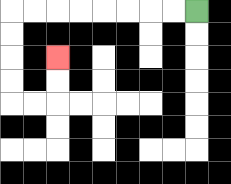{'start': '[8, 0]', 'end': '[2, 2]', 'path_directions': 'L,L,L,L,L,L,L,L,D,D,D,D,R,R,U,U', 'path_coordinates': '[[8, 0], [7, 0], [6, 0], [5, 0], [4, 0], [3, 0], [2, 0], [1, 0], [0, 0], [0, 1], [0, 2], [0, 3], [0, 4], [1, 4], [2, 4], [2, 3], [2, 2]]'}